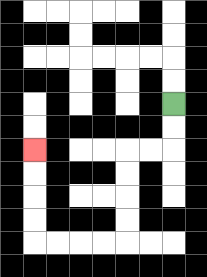{'start': '[7, 4]', 'end': '[1, 6]', 'path_directions': 'D,D,L,L,D,D,D,D,L,L,L,L,U,U,U,U', 'path_coordinates': '[[7, 4], [7, 5], [7, 6], [6, 6], [5, 6], [5, 7], [5, 8], [5, 9], [5, 10], [4, 10], [3, 10], [2, 10], [1, 10], [1, 9], [1, 8], [1, 7], [1, 6]]'}